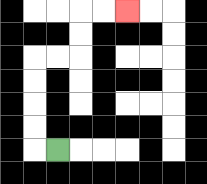{'start': '[2, 6]', 'end': '[5, 0]', 'path_directions': 'L,U,U,U,U,R,R,U,U,R,R', 'path_coordinates': '[[2, 6], [1, 6], [1, 5], [1, 4], [1, 3], [1, 2], [2, 2], [3, 2], [3, 1], [3, 0], [4, 0], [5, 0]]'}